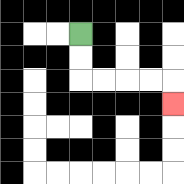{'start': '[3, 1]', 'end': '[7, 4]', 'path_directions': 'D,D,R,R,R,R,D', 'path_coordinates': '[[3, 1], [3, 2], [3, 3], [4, 3], [5, 3], [6, 3], [7, 3], [7, 4]]'}